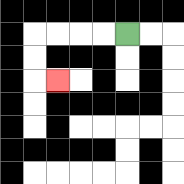{'start': '[5, 1]', 'end': '[2, 3]', 'path_directions': 'L,L,L,L,D,D,R', 'path_coordinates': '[[5, 1], [4, 1], [3, 1], [2, 1], [1, 1], [1, 2], [1, 3], [2, 3]]'}